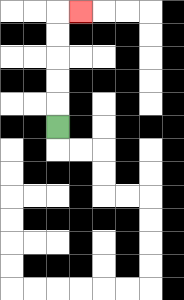{'start': '[2, 5]', 'end': '[3, 0]', 'path_directions': 'U,U,U,U,U,R', 'path_coordinates': '[[2, 5], [2, 4], [2, 3], [2, 2], [2, 1], [2, 0], [3, 0]]'}